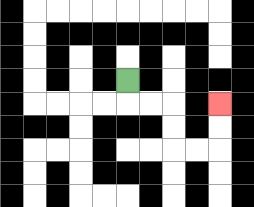{'start': '[5, 3]', 'end': '[9, 4]', 'path_directions': 'D,R,R,D,D,R,R,U,U', 'path_coordinates': '[[5, 3], [5, 4], [6, 4], [7, 4], [7, 5], [7, 6], [8, 6], [9, 6], [9, 5], [9, 4]]'}